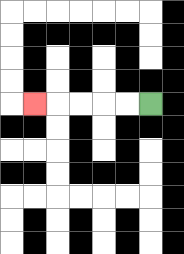{'start': '[6, 4]', 'end': '[1, 4]', 'path_directions': 'L,L,L,L,L', 'path_coordinates': '[[6, 4], [5, 4], [4, 4], [3, 4], [2, 4], [1, 4]]'}